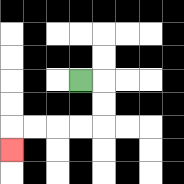{'start': '[3, 3]', 'end': '[0, 6]', 'path_directions': 'R,D,D,L,L,L,L,D', 'path_coordinates': '[[3, 3], [4, 3], [4, 4], [4, 5], [3, 5], [2, 5], [1, 5], [0, 5], [0, 6]]'}